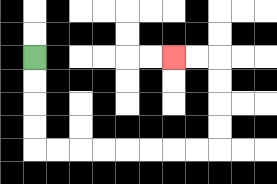{'start': '[1, 2]', 'end': '[7, 2]', 'path_directions': 'D,D,D,D,R,R,R,R,R,R,R,R,U,U,U,U,L,L', 'path_coordinates': '[[1, 2], [1, 3], [1, 4], [1, 5], [1, 6], [2, 6], [3, 6], [4, 6], [5, 6], [6, 6], [7, 6], [8, 6], [9, 6], [9, 5], [9, 4], [9, 3], [9, 2], [8, 2], [7, 2]]'}